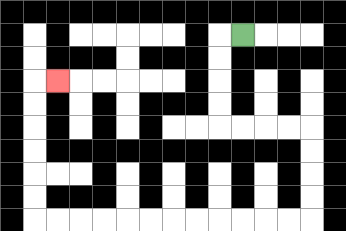{'start': '[10, 1]', 'end': '[2, 3]', 'path_directions': 'L,D,D,D,D,R,R,R,R,D,D,D,D,L,L,L,L,L,L,L,L,L,L,L,L,U,U,U,U,U,U,R', 'path_coordinates': '[[10, 1], [9, 1], [9, 2], [9, 3], [9, 4], [9, 5], [10, 5], [11, 5], [12, 5], [13, 5], [13, 6], [13, 7], [13, 8], [13, 9], [12, 9], [11, 9], [10, 9], [9, 9], [8, 9], [7, 9], [6, 9], [5, 9], [4, 9], [3, 9], [2, 9], [1, 9], [1, 8], [1, 7], [1, 6], [1, 5], [1, 4], [1, 3], [2, 3]]'}